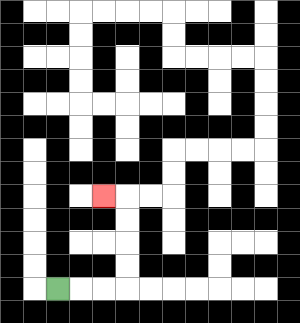{'start': '[2, 12]', 'end': '[4, 8]', 'path_directions': 'R,R,R,U,U,U,U,L', 'path_coordinates': '[[2, 12], [3, 12], [4, 12], [5, 12], [5, 11], [5, 10], [5, 9], [5, 8], [4, 8]]'}